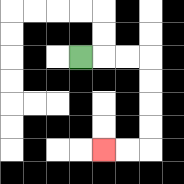{'start': '[3, 2]', 'end': '[4, 6]', 'path_directions': 'R,R,R,D,D,D,D,L,L', 'path_coordinates': '[[3, 2], [4, 2], [5, 2], [6, 2], [6, 3], [6, 4], [6, 5], [6, 6], [5, 6], [4, 6]]'}